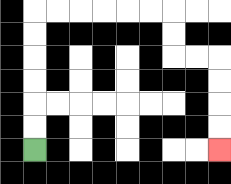{'start': '[1, 6]', 'end': '[9, 6]', 'path_directions': 'U,U,U,U,U,U,R,R,R,R,R,R,D,D,R,R,D,D,D,D', 'path_coordinates': '[[1, 6], [1, 5], [1, 4], [1, 3], [1, 2], [1, 1], [1, 0], [2, 0], [3, 0], [4, 0], [5, 0], [6, 0], [7, 0], [7, 1], [7, 2], [8, 2], [9, 2], [9, 3], [9, 4], [9, 5], [9, 6]]'}